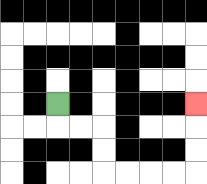{'start': '[2, 4]', 'end': '[8, 4]', 'path_directions': 'D,R,R,D,D,R,R,R,R,U,U,U', 'path_coordinates': '[[2, 4], [2, 5], [3, 5], [4, 5], [4, 6], [4, 7], [5, 7], [6, 7], [7, 7], [8, 7], [8, 6], [8, 5], [8, 4]]'}